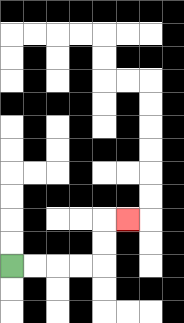{'start': '[0, 11]', 'end': '[5, 9]', 'path_directions': 'R,R,R,R,U,U,R', 'path_coordinates': '[[0, 11], [1, 11], [2, 11], [3, 11], [4, 11], [4, 10], [4, 9], [5, 9]]'}